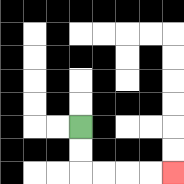{'start': '[3, 5]', 'end': '[7, 7]', 'path_directions': 'D,D,R,R,R,R', 'path_coordinates': '[[3, 5], [3, 6], [3, 7], [4, 7], [5, 7], [6, 7], [7, 7]]'}